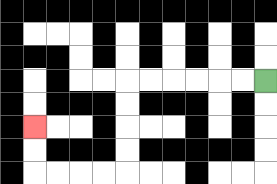{'start': '[11, 3]', 'end': '[1, 5]', 'path_directions': 'L,L,L,L,L,L,D,D,D,D,L,L,L,L,U,U', 'path_coordinates': '[[11, 3], [10, 3], [9, 3], [8, 3], [7, 3], [6, 3], [5, 3], [5, 4], [5, 5], [5, 6], [5, 7], [4, 7], [3, 7], [2, 7], [1, 7], [1, 6], [1, 5]]'}